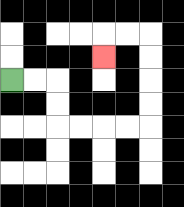{'start': '[0, 3]', 'end': '[4, 2]', 'path_directions': 'R,R,D,D,R,R,R,R,U,U,U,U,L,L,D', 'path_coordinates': '[[0, 3], [1, 3], [2, 3], [2, 4], [2, 5], [3, 5], [4, 5], [5, 5], [6, 5], [6, 4], [6, 3], [6, 2], [6, 1], [5, 1], [4, 1], [4, 2]]'}